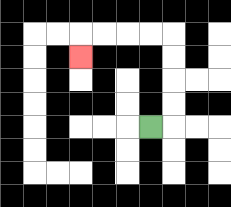{'start': '[6, 5]', 'end': '[3, 2]', 'path_directions': 'R,U,U,U,U,L,L,L,L,D', 'path_coordinates': '[[6, 5], [7, 5], [7, 4], [7, 3], [7, 2], [7, 1], [6, 1], [5, 1], [4, 1], [3, 1], [3, 2]]'}